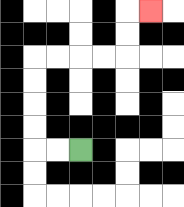{'start': '[3, 6]', 'end': '[6, 0]', 'path_directions': 'L,L,U,U,U,U,R,R,R,R,U,U,R', 'path_coordinates': '[[3, 6], [2, 6], [1, 6], [1, 5], [1, 4], [1, 3], [1, 2], [2, 2], [3, 2], [4, 2], [5, 2], [5, 1], [5, 0], [6, 0]]'}